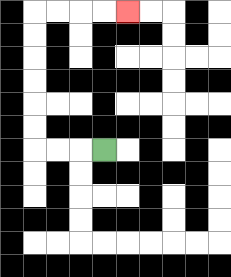{'start': '[4, 6]', 'end': '[5, 0]', 'path_directions': 'L,L,L,U,U,U,U,U,U,R,R,R,R', 'path_coordinates': '[[4, 6], [3, 6], [2, 6], [1, 6], [1, 5], [1, 4], [1, 3], [1, 2], [1, 1], [1, 0], [2, 0], [3, 0], [4, 0], [5, 0]]'}